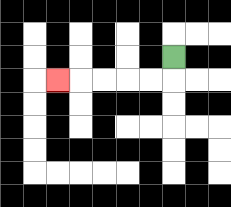{'start': '[7, 2]', 'end': '[2, 3]', 'path_directions': 'D,L,L,L,L,L', 'path_coordinates': '[[7, 2], [7, 3], [6, 3], [5, 3], [4, 3], [3, 3], [2, 3]]'}